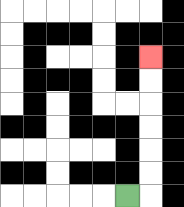{'start': '[5, 8]', 'end': '[6, 2]', 'path_directions': 'R,U,U,U,U,U,U', 'path_coordinates': '[[5, 8], [6, 8], [6, 7], [6, 6], [6, 5], [6, 4], [6, 3], [6, 2]]'}